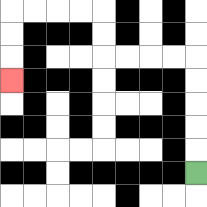{'start': '[8, 7]', 'end': '[0, 3]', 'path_directions': 'U,U,U,U,U,L,L,L,L,U,U,L,L,L,L,D,D,D', 'path_coordinates': '[[8, 7], [8, 6], [8, 5], [8, 4], [8, 3], [8, 2], [7, 2], [6, 2], [5, 2], [4, 2], [4, 1], [4, 0], [3, 0], [2, 0], [1, 0], [0, 0], [0, 1], [0, 2], [0, 3]]'}